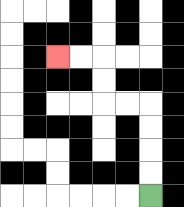{'start': '[6, 8]', 'end': '[2, 2]', 'path_directions': 'U,U,U,U,L,L,U,U,L,L', 'path_coordinates': '[[6, 8], [6, 7], [6, 6], [6, 5], [6, 4], [5, 4], [4, 4], [4, 3], [4, 2], [3, 2], [2, 2]]'}